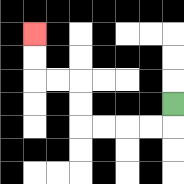{'start': '[7, 4]', 'end': '[1, 1]', 'path_directions': 'D,L,L,L,L,U,U,L,L,U,U', 'path_coordinates': '[[7, 4], [7, 5], [6, 5], [5, 5], [4, 5], [3, 5], [3, 4], [3, 3], [2, 3], [1, 3], [1, 2], [1, 1]]'}